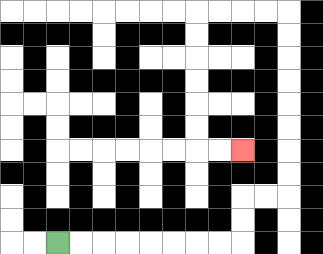{'start': '[2, 10]', 'end': '[10, 6]', 'path_directions': 'R,R,R,R,R,R,R,R,U,U,R,R,U,U,U,U,U,U,U,U,L,L,L,L,D,D,D,D,D,D,R,R', 'path_coordinates': '[[2, 10], [3, 10], [4, 10], [5, 10], [6, 10], [7, 10], [8, 10], [9, 10], [10, 10], [10, 9], [10, 8], [11, 8], [12, 8], [12, 7], [12, 6], [12, 5], [12, 4], [12, 3], [12, 2], [12, 1], [12, 0], [11, 0], [10, 0], [9, 0], [8, 0], [8, 1], [8, 2], [8, 3], [8, 4], [8, 5], [8, 6], [9, 6], [10, 6]]'}